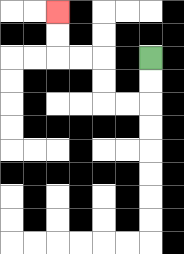{'start': '[6, 2]', 'end': '[2, 0]', 'path_directions': 'D,D,L,L,U,U,L,L,U,U', 'path_coordinates': '[[6, 2], [6, 3], [6, 4], [5, 4], [4, 4], [4, 3], [4, 2], [3, 2], [2, 2], [2, 1], [2, 0]]'}